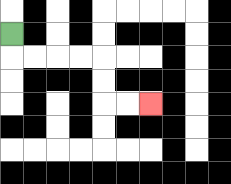{'start': '[0, 1]', 'end': '[6, 4]', 'path_directions': 'D,R,R,R,R,D,D,R,R', 'path_coordinates': '[[0, 1], [0, 2], [1, 2], [2, 2], [3, 2], [4, 2], [4, 3], [4, 4], [5, 4], [6, 4]]'}